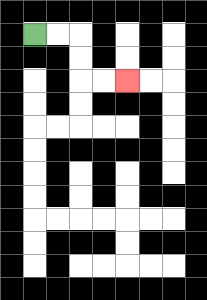{'start': '[1, 1]', 'end': '[5, 3]', 'path_directions': 'R,R,D,D,R,R', 'path_coordinates': '[[1, 1], [2, 1], [3, 1], [3, 2], [3, 3], [4, 3], [5, 3]]'}